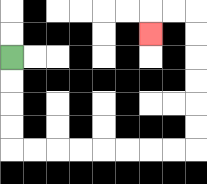{'start': '[0, 2]', 'end': '[6, 1]', 'path_directions': 'D,D,D,D,R,R,R,R,R,R,R,R,U,U,U,U,U,U,L,L,D', 'path_coordinates': '[[0, 2], [0, 3], [0, 4], [0, 5], [0, 6], [1, 6], [2, 6], [3, 6], [4, 6], [5, 6], [6, 6], [7, 6], [8, 6], [8, 5], [8, 4], [8, 3], [8, 2], [8, 1], [8, 0], [7, 0], [6, 0], [6, 1]]'}